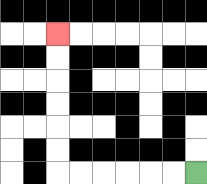{'start': '[8, 7]', 'end': '[2, 1]', 'path_directions': 'L,L,L,L,L,L,U,U,U,U,U,U', 'path_coordinates': '[[8, 7], [7, 7], [6, 7], [5, 7], [4, 7], [3, 7], [2, 7], [2, 6], [2, 5], [2, 4], [2, 3], [2, 2], [2, 1]]'}